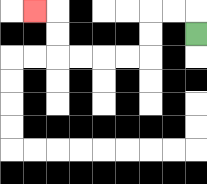{'start': '[8, 1]', 'end': '[1, 0]', 'path_directions': 'U,L,L,D,D,L,L,L,L,U,U,L', 'path_coordinates': '[[8, 1], [8, 0], [7, 0], [6, 0], [6, 1], [6, 2], [5, 2], [4, 2], [3, 2], [2, 2], [2, 1], [2, 0], [1, 0]]'}